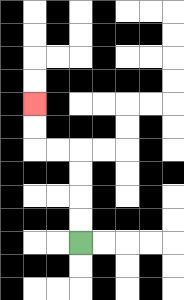{'start': '[3, 10]', 'end': '[1, 4]', 'path_directions': 'U,U,U,U,L,L,U,U', 'path_coordinates': '[[3, 10], [3, 9], [3, 8], [3, 7], [3, 6], [2, 6], [1, 6], [1, 5], [1, 4]]'}